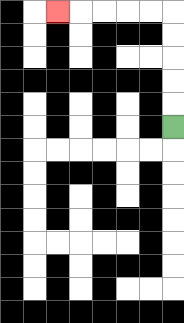{'start': '[7, 5]', 'end': '[2, 0]', 'path_directions': 'U,U,U,U,U,L,L,L,L,L', 'path_coordinates': '[[7, 5], [7, 4], [7, 3], [7, 2], [7, 1], [7, 0], [6, 0], [5, 0], [4, 0], [3, 0], [2, 0]]'}